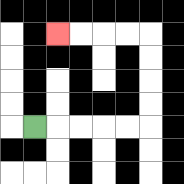{'start': '[1, 5]', 'end': '[2, 1]', 'path_directions': 'R,R,R,R,R,U,U,U,U,L,L,L,L', 'path_coordinates': '[[1, 5], [2, 5], [3, 5], [4, 5], [5, 5], [6, 5], [6, 4], [6, 3], [6, 2], [6, 1], [5, 1], [4, 1], [3, 1], [2, 1]]'}